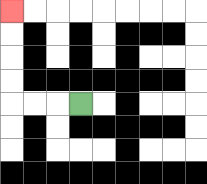{'start': '[3, 4]', 'end': '[0, 0]', 'path_directions': 'L,L,L,U,U,U,U', 'path_coordinates': '[[3, 4], [2, 4], [1, 4], [0, 4], [0, 3], [0, 2], [0, 1], [0, 0]]'}